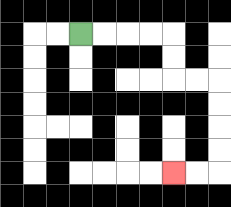{'start': '[3, 1]', 'end': '[7, 7]', 'path_directions': 'R,R,R,R,D,D,R,R,D,D,D,D,L,L', 'path_coordinates': '[[3, 1], [4, 1], [5, 1], [6, 1], [7, 1], [7, 2], [7, 3], [8, 3], [9, 3], [9, 4], [9, 5], [9, 6], [9, 7], [8, 7], [7, 7]]'}